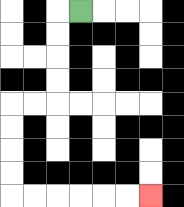{'start': '[3, 0]', 'end': '[6, 8]', 'path_directions': 'L,D,D,D,D,L,L,D,D,D,D,R,R,R,R,R,R', 'path_coordinates': '[[3, 0], [2, 0], [2, 1], [2, 2], [2, 3], [2, 4], [1, 4], [0, 4], [0, 5], [0, 6], [0, 7], [0, 8], [1, 8], [2, 8], [3, 8], [4, 8], [5, 8], [6, 8]]'}